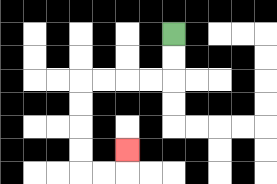{'start': '[7, 1]', 'end': '[5, 6]', 'path_directions': 'D,D,L,L,L,L,D,D,D,D,R,R,U', 'path_coordinates': '[[7, 1], [7, 2], [7, 3], [6, 3], [5, 3], [4, 3], [3, 3], [3, 4], [3, 5], [3, 6], [3, 7], [4, 7], [5, 7], [5, 6]]'}